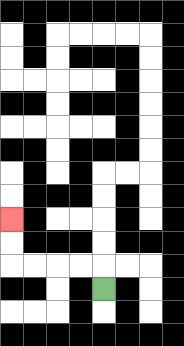{'start': '[4, 12]', 'end': '[0, 9]', 'path_directions': 'U,L,L,L,L,U,U', 'path_coordinates': '[[4, 12], [4, 11], [3, 11], [2, 11], [1, 11], [0, 11], [0, 10], [0, 9]]'}